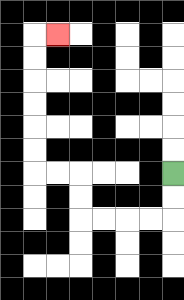{'start': '[7, 7]', 'end': '[2, 1]', 'path_directions': 'D,D,L,L,L,L,U,U,L,L,U,U,U,U,U,U,R', 'path_coordinates': '[[7, 7], [7, 8], [7, 9], [6, 9], [5, 9], [4, 9], [3, 9], [3, 8], [3, 7], [2, 7], [1, 7], [1, 6], [1, 5], [1, 4], [1, 3], [1, 2], [1, 1], [2, 1]]'}